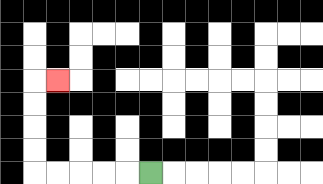{'start': '[6, 7]', 'end': '[2, 3]', 'path_directions': 'L,L,L,L,L,U,U,U,U,R', 'path_coordinates': '[[6, 7], [5, 7], [4, 7], [3, 7], [2, 7], [1, 7], [1, 6], [1, 5], [1, 4], [1, 3], [2, 3]]'}